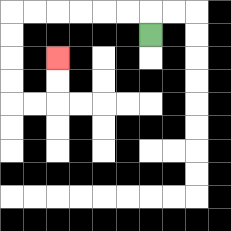{'start': '[6, 1]', 'end': '[2, 2]', 'path_directions': 'U,L,L,L,L,L,L,D,D,D,D,R,R,U,U', 'path_coordinates': '[[6, 1], [6, 0], [5, 0], [4, 0], [3, 0], [2, 0], [1, 0], [0, 0], [0, 1], [0, 2], [0, 3], [0, 4], [1, 4], [2, 4], [2, 3], [2, 2]]'}